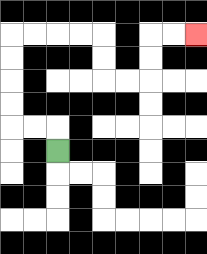{'start': '[2, 6]', 'end': '[8, 1]', 'path_directions': 'U,L,L,U,U,U,U,R,R,R,R,D,D,R,R,U,U,R,R', 'path_coordinates': '[[2, 6], [2, 5], [1, 5], [0, 5], [0, 4], [0, 3], [0, 2], [0, 1], [1, 1], [2, 1], [3, 1], [4, 1], [4, 2], [4, 3], [5, 3], [6, 3], [6, 2], [6, 1], [7, 1], [8, 1]]'}